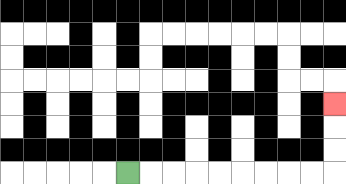{'start': '[5, 7]', 'end': '[14, 4]', 'path_directions': 'R,R,R,R,R,R,R,R,R,U,U,U', 'path_coordinates': '[[5, 7], [6, 7], [7, 7], [8, 7], [9, 7], [10, 7], [11, 7], [12, 7], [13, 7], [14, 7], [14, 6], [14, 5], [14, 4]]'}